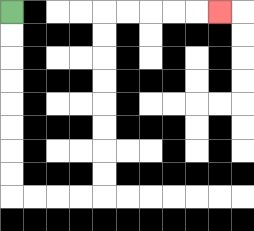{'start': '[0, 0]', 'end': '[9, 0]', 'path_directions': 'D,D,D,D,D,D,D,D,R,R,R,R,U,U,U,U,U,U,U,U,R,R,R,R,R', 'path_coordinates': '[[0, 0], [0, 1], [0, 2], [0, 3], [0, 4], [0, 5], [0, 6], [0, 7], [0, 8], [1, 8], [2, 8], [3, 8], [4, 8], [4, 7], [4, 6], [4, 5], [4, 4], [4, 3], [4, 2], [4, 1], [4, 0], [5, 0], [6, 0], [7, 0], [8, 0], [9, 0]]'}